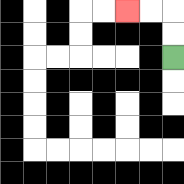{'start': '[7, 2]', 'end': '[5, 0]', 'path_directions': 'U,U,L,L', 'path_coordinates': '[[7, 2], [7, 1], [7, 0], [6, 0], [5, 0]]'}